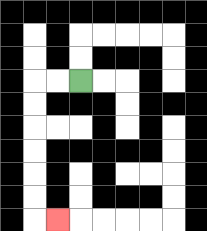{'start': '[3, 3]', 'end': '[2, 9]', 'path_directions': 'L,L,D,D,D,D,D,D,R', 'path_coordinates': '[[3, 3], [2, 3], [1, 3], [1, 4], [1, 5], [1, 6], [1, 7], [1, 8], [1, 9], [2, 9]]'}